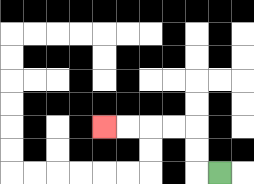{'start': '[9, 7]', 'end': '[4, 5]', 'path_directions': 'L,U,U,L,L,L,L', 'path_coordinates': '[[9, 7], [8, 7], [8, 6], [8, 5], [7, 5], [6, 5], [5, 5], [4, 5]]'}